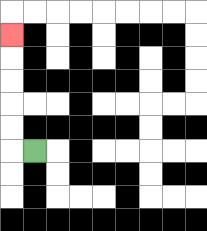{'start': '[1, 6]', 'end': '[0, 1]', 'path_directions': 'L,U,U,U,U,U', 'path_coordinates': '[[1, 6], [0, 6], [0, 5], [0, 4], [0, 3], [0, 2], [0, 1]]'}